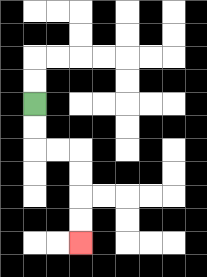{'start': '[1, 4]', 'end': '[3, 10]', 'path_directions': 'D,D,R,R,D,D,D,D', 'path_coordinates': '[[1, 4], [1, 5], [1, 6], [2, 6], [3, 6], [3, 7], [3, 8], [3, 9], [3, 10]]'}